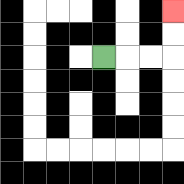{'start': '[4, 2]', 'end': '[7, 0]', 'path_directions': 'R,R,R,U,U', 'path_coordinates': '[[4, 2], [5, 2], [6, 2], [7, 2], [7, 1], [7, 0]]'}